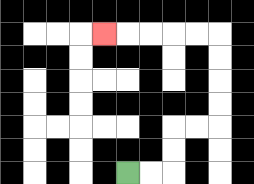{'start': '[5, 7]', 'end': '[4, 1]', 'path_directions': 'R,R,U,U,R,R,U,U,U,U,L,L,L,L,L', 'path_coordinates': '[[5, 7], [6, 7], [7, 7], [7, 6], [7, 5], [8, 5], [9, 5], [9, 4], [9, 3], [9, 2], [9, 1], [8, 1], [7, 1], [6, 1], [5, 1], [4, 1]]'}